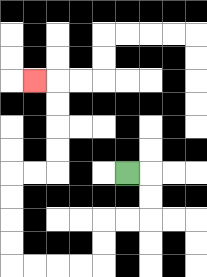{'start': '[5, 7]', 'end': '[1, 3]', 'path_directions': 'R,D,D,L,L,D,D,L,L,L,L,U,U,U,U,R,R,U,U,U,U,L', 'path_coordinates': '[[5, 7], [6, 7], [6, 8], [6, 9], [5, 9], [4, 9], [4, 10], [4, 11], [3, 11], [2, 11], [1, 11], [0, 11], [0, 10], [0, 9], [0, 8], [0, 7], [1, 7], [2, 7], [2, 6], [2, 5], [2, 4], [2, 3], [1, 3]]'}